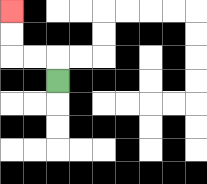{'start': '[2, 3]', 'end': '[0, 0]', 'path_directions': 'U,L,L,U,U', 'path_coordinates': '[[2, 3], [2, 2], [1, 2], [0, 2], [0, 1], [0, 0]]'}